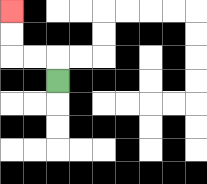{'start': '[2, 3]', 'end': '[0, 0]', 'path_directions': 'U,L,L,U,U', 'path_coordinates': '[[2, 3], [2, 2], [1, 2], [0, 2], [0, 1], [0, 0]]'}